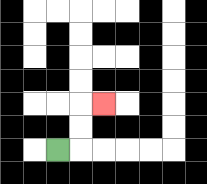{'start': '[2, 6]', 'end': '[4, 4]', 'path_directions': 'R,U,U,R', 'path_coordinates': '[[2, 6], [3, 6], [3, 5], [3, 4], [4, 4]]'}